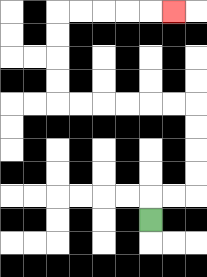{'start': '[6, 9]', 'end': '[7, 0]', 'path_directions': 'U,R,R,U,U,U,U,L,L,L,L,L,L,U,U,U,U,R,R,R,R,R', 'path_coordinates': '[[6, 9], [6, 8], [7, 8], [8, 8], [8, 7], [8, 6], [8, 5], [8, 4], [7, 4], [6, 4], [5, 4], [4, 4], [3, 4], [2, 4], [2, 3], [2, 2], [2, 1], [2, 0], [3, 0], [4, 0], [5, 0], [6, 0], [7, 0]]'}